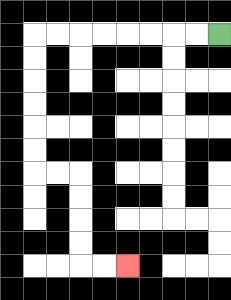{'start': '[9, 1]', 'end': '[5, 11]', 'path_directions': 'L,L,L,L,L,L,L,L,D,D,D,D,D,D,R,R,D,D,D,D,R,R', 'path_coordinates': '[[9, 1], [8, 1], [7, 1], [6, 1], [5, 1], [4, 1], [3, 1], [2, 1], [1, 1], [1, 2], [1, 3], [1, 4], [1, 5], [1, 6], [1, 7], [2, 7], [3, 7], [3, 8], [3, 9], [3, 10], [3, 11], [4, 11], [5, 11]]'}